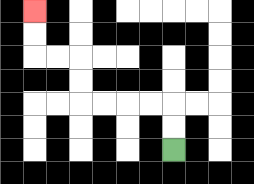{'start': '[7, 6]', 'end': '[1, 0]', 'path_directions': 'U,U,L,L,L,L,U,U,L,L,U,U', 'path_coordinates': '[[7, 6], [7, 5], [7, 4], [6, 4], [5, 4], [4, 4], [3, 4], [3, 3], [3, 2], [2, 2], [1, 2], [1, 1], [1, 0]]'}